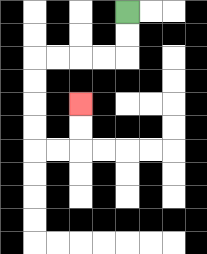{'start': '[5, 0]', 'end': '[3, 4]', 'path_directions': 'D,D,L,L,L,L,D,D,D,D,R,R,U,U', 'path_coordinates': '[[5, 0], [5, 1], [5, 2], [4, 2], [3, 2], [2, 2], [1, 2], [1, 3], [1, 4], [1, 5], [1, 6], [2, 6], [3, 6], [3, 5], [3, 4]]'}